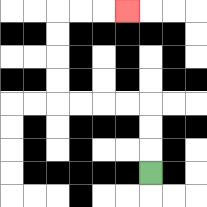{'start': '[6, 7]', 'end': '[5, 0]', 'path_directions': 'U,U,U,L,L,L,L,U,U,U,U,R,R,R', 'path_coordinates': '[[6, 7], [6, 6], [6, 5], [6, 4], [5, 4], [4, 4], [3, 4], [2, 4], [2, 3], [2, 2], [2, 1], [2, 0], [3, 0], [4, 0], [5, 0]]'}